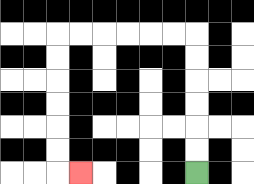{'start': '[8, 7]', 'end': '[3, 7]', 'path_directions': 'U,U,U,U,U,U,L,L,L,L,L,L,D,D,D,D,D,D,R', 'path_coordinates': '[[8, 7], [8, 6], [8, 5], [8, 4], [8, 3], [8, 2], [8, 1], [7, 1], [6, 1], [5, 1], [4, 1], [3, 1], [2, 1], [2, 2], [2, 3], [2, 4], [2, 5], [2, 6], [2, 7], [3, 7]]'}